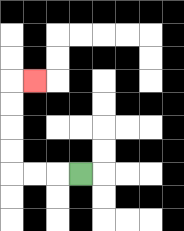{'start': '[3, 7]', 'end': '[1, 3]', 'path_directions': 'L,L,L,U,U,U,U,R', 'path_coordinates': '[[3, 7], [2, 7], [1, 7], [0, 7], [0, 6], [0, 5], [0, 4], [0, 3], [1, 3]]'}